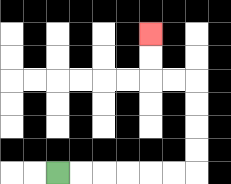{'start': '[2, 7]', 'end': '[6, 1]', 'path_directions': 'R,R,R,R,R,R,U,U,U,U,L,L,U,U', 'path_coordinates': '[[2, 7], [3, 7], [4, 7], [5, 7], [6, 7], [7, 7], [8, 7], [8, 6], [8, 5], [8, 4], [8, 3], [7, 3], [6, 3], [6, 2], [6, 1]]'}